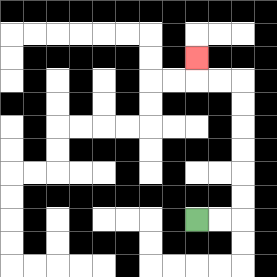{'start': '[8, 9]', 'end': '[8, 2]', 'path_directions': 'R,R,U,U,U,U,U,U,L,L,U', 'path_coordinates': '[[8, 9], [9, 9], [10, 9], [10, 8], [10, 7], [10, 6], [10, 5], [10, 4], [10, 3], [9, 3], [8, 3], [8, 2]]'}